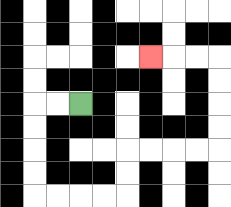{'start': '[3, 4]', 'end': '[6, 2]', 'path_directions': 'L,L,D,D,D,D,R,R,R,R,U,U,R,R,R,R,U,U,U,U,L,L,L', 'path_coordinates': '[[3, 4], [2, 4], [1, 4], [1, 5], [1, 6], [1, 7], [1, 8], [2, 8], [3, 8], [4, 8], [5, 8], [5, 7], [5, 6], [6, 6], [7, 6], [8, 6], [9, 6], [9, 5], [9, 4], [9, 3], [9, 2], [8, 2], [7, 2], [6, 2]]'}